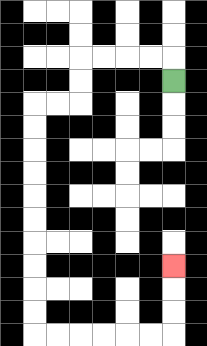{'start': '[7, 3]', 'end': '[7, 11]', 'path_directions': 'U,L,L,L,L,D,D,L,L,D,D,D,D,D,D,D,D,D,D,R,R,R,R,R,R,U,U,U', 'path_coordinates': '[[7, 3], [7, 2], [6, 2], [5, 2], [4, 2], [3, 2], [3, 3], [3, 4], [2, 4], [1, 4], [1, 5], [1, 6], [1, 7], [1, 8], [1, 9], [1, 10], [1, 11], [1, 12], [1, 13], [1, 14], [2, 14], [3, 14], [4, 14], [5, 14], [6, 14], [7, 14], [7, 13], [7, 12], [7, 11]]'}